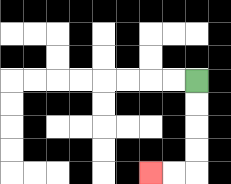{'start': '[8, 3]', 'end': '[6, 7]', 'path_directions': 'D,D,D,D,L,L', 'path_coordinates': '[[8, 3], [8, 4], [8, 5], [8, 6], [8, 7], [7, 7], [6, 7]]'}